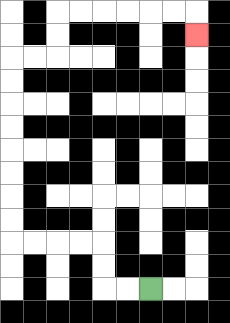{'start': '[6, 12]', 'end': '[8, 1]', 'path_directions': 'L,L,U,U,L,L,L,L,U,U,U,U,U,U,U,U,R,R,U,U,R,R,R,R,R,R,D', 'path_coordinates': '[[6, 12], [5, 12], [4, 12], [4, 11], [4, 10], [3, 10], [2, 10], [1, 10], [0, 10], [0, 9], [0, 8], [0, 7], [0, 6], [0, 5], [0, 4], [0, 3], [0, 2], [1, 2], [2, 2], [2, 1], [2, 0], [3, 0], [4, 0], [5, 0], [6, 0], [7, 0], [8, 0], [8, 1]]'}